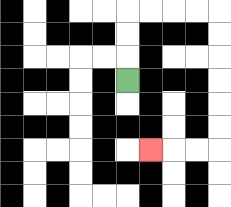{'start': '[5, 3]', 'end': '[6, 6]', 'path_directions': 'U,U,U,R,R,R,R,D,D,D,D,D,D,L,L,L', 'path_coordinates': '[[5, 3], [5, 2], [5, 1], [5, 0], [6, 0], [7, 0], [8, 0], [9, 0], [9, 1], [9, 2], [9, 3], [9, 4], [9, 5], [9, 6], [8, 6], [7, 6], [6, 6]]'}